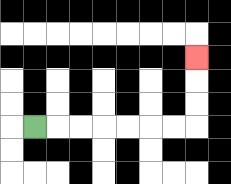{'start': '[1, 5]', 'end': '[8, 2]', 'path_directions': 'R,R,R,R,R,R,R,U,U,U', 'path_coordinates': '[[1, 5], [2, 5], [3, 5], [4, 5], [5, 5], [6, 5], [7, 5], [8, 5], [8, 4], [8, 3], [8, 2]]'}